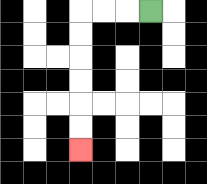{'start': '[6, 0]', 'end': '[3, 6]', 'path_directions': 'L,L,L,D,D,D,D,D,D', 'path_coordinates': '[[6, 0], [5, 0], [4, 0], [3, 0], [3, 1], [3, 2], [3, 3], [3, 4], [3, 5], [3, 6]]'}